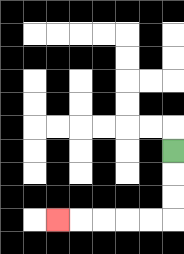{'start': '[7, 6]', 'end': '[2, 9]', 'path_directions': 'D,D,D,L,L,L,L,L', 'path_coordinates': '[[7, 6], [7, 7], [7, 8], [7, 9], [6, 9], [5, 9], [4, 9], [3, 9], [2, 9]]'}